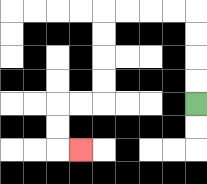{'start': '[8, 4]', 'end': '[3, 6]', 'path_directions': 'U,U,U,U,L,L,L,L,D,D,D,D,L,L,D,D,R', 'path_coordinates': '[[8, 4], [8, 3], [8, 2], [8, 1], [8, 0], [7, 0], [6, 0], [5, 0], [4, 0], [4, 1], [4, 2], [4, 3], [4, 4], [3, 4], [2, 4], [2, 5], [2, 6], [3, 6]]'}